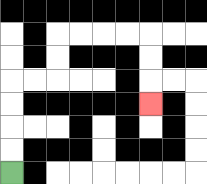{'start': '[0, 7]', 'end': '[6, 4]', 'path_directions': 'U,U,U,U,R,R,U,U,R,R,R,R,D,D,D', 'path_coordinates': '[[0, 7], [0, 6], [0, 5], [0, 4], [0, 3], [1, 3], [2, 3], [2, 2], [2, 1], [3, 1], [4, 1], [5, 1], [6, 1], [6, 2], [6, 3], [6, 4]]'}